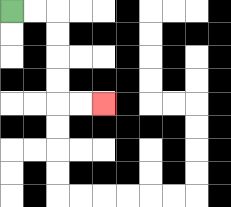{'start': '[0, 0]', 'end': '[4, 4]', 'path_directions': 'R,R,D,D,D,D,R,R', 'path_coordinates': '[[0, 0], [1, 0], [2, 0], [2, 1], [2, 2], [2, 3], [2, 4], [3, 4], [4, 4]]'}